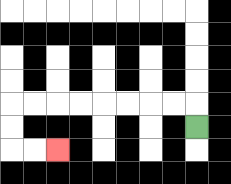{'start': '[8, 5]', 'end': '[2, 6]', 'path_directions': 'U,L,L,L,L,L,L,L,L,D,D,R,R', 'path_coordinates': '[[8, 5], [8, 4], [7, 4], [6, 4], [5, 4], [4, 4], [3, 4], [2, 4], [1, 4], [0, 4], [0, 5], [0, 6], [1, 6], [2, 6]]'}